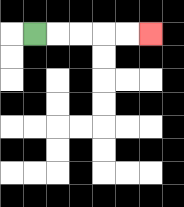{'start': '[1, 1]', 'end': '[6, 1]', 'path_directions': 'R,R,R,R,R', 'path_coordinates': '[[1, 1], [2, 1], [3, 1], [4, 1], [5, 1], [6, 1]]'}